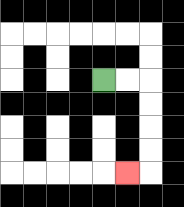{'start': '[4, 3]', 'end': '[5, 7]', 'path_directions': 'R,R,D,D,D,D,L', 'path_coordinates': '[[4, 3], [5, 3], [6, 3], [6, 4], [6, 5], [6, 6], [6, 7], [5, 7]]'}